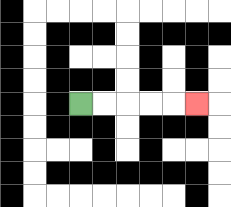{'start': '[3, 4]', 'end': '[8, 4]', 'path_directions': 'R,R,R,R,R', 'path_coordinates': '[[3, 4], [4, 4], [5, 4], [6, 4], [7, 4], [8, 4]]'}